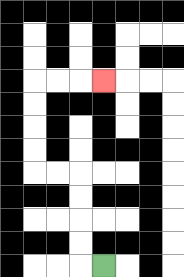{'start': '[4, 11]', 'end': '[4, 3]', 'path_directions': 'L,U,U,U,U,L,L,U,U,U,U,R,R,R', 'path_coordinates': '[[4, 11], [3, 11], [3, 10], [3, 9], [3, 8], [3, 7], [2, 7], [1, 7], [1, 6], [1, 5], [1, 4], [1, 3], [2, 3], [3, 3], [4, 3]]'}